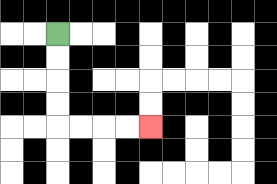{'start': '[2, 1]', 'end': '[6, 5]', 'path_directions': 'D,D,D,D,R,R,R,R', 'path_coordinates': '[[2, 1], [2, 2], [2, 3], [2, 4], [2, 5], [3, 5], [4, 5], [5, 5], [6, 5]]'}